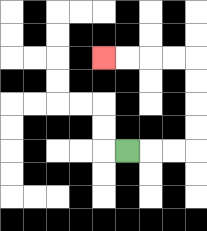{'start': '[5, 6]', 'end': '[4, 2]', 'path_directions': 'R,R,R,U,U,U,U,L,L,L,L', 'path_coordinates': '[[5, 6], [6, 6], [7, 6], [8, 6], [8, 5], [8, 4], [8, 3], [8, 2], [7, 2], [6, 2], [5, 2], [4, 2]]'}